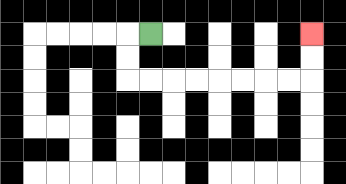{'start': '[6, 1]', 'end': '[13, 1]', 'path_directions': 'L,D,D,R,R,R,R,R,R,R,R,U,U', 'path_coordinates': '[[6, 1], [5, 1], [5, 2], [5, 3], [6, 3], [7, 3], [8, 3], [9, 3], [10, 3], [11, 3], [12, 3], [13, 3], [13, 2], [13, 1]]'}